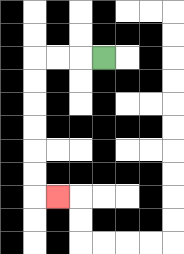{'start': '[4, 2]', 'end': '[2, 8]', 'path_directions': 'L,L,L,D,D,D,D,D,D,R', 'path_coordinates': '[[4, 2], [3, 2], [2, 2], [1, 2], [1, 3], [1, 4], [1, 5], [1, 6], [1, 7], [1, 8], [2, 8]]'}